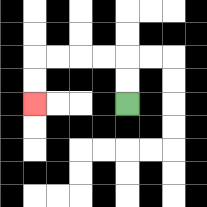{'start': '[5, 4]', 'end': '[1, 4]', 'path_directions': 'U,U,L,L,L,L,D,D', 'path_coordinates': '[[5, 4], [5, 3], [5, 2], [4, 2], [3, 2], [2, 2], [1, 2], [1, 3], [1, 4]]'}